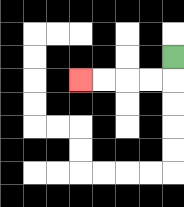{'start': '[7, 2]', 'end': '[3, 3]', 'path_directions': 'D,L,L,L,L', 'path_coordinates': '[[7, 2], [7, 3], [6, 3], [5, 3], [4, 3], [3, 3]]'}